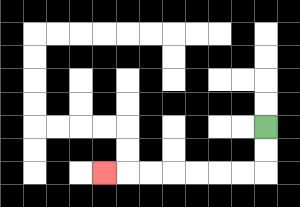{'start': '[11, 5]', 'end': '[4, 7]', 'path_directions': 'D,D,L,L,L,L,L,L,L', 'path_coordinates': '[[11, 5], [11, 6], [11, 7], [10, 7], [9, 7], [8, 7], [7, 7], [6, 7], [5, 7], [4, 7]]'}